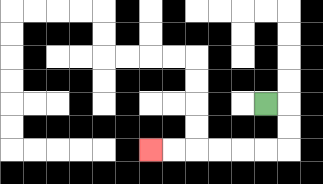{'start': '[11, 4]', 'end': '[6, 6]', 'path_directions': 'R,D,D,L,L,L,L,L,L', 'path_coordinates': '[[11, 4], [12, 4], [12, 5], [12, 6], [11, 6], [10, 6], [9, 6], [8, 6], [7, 6], [6, 6]]'}